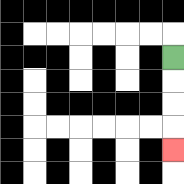{'start': '[7, 2]', 'end': '[7, 6]', 'path_directions': 'D,D,D,D', 'path_coordinates': '[[7, 2], [7, 3], [7, 4], [7, 5], [7, 6]]'}